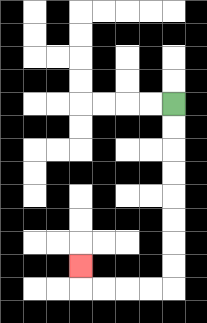{'start': '[7, 4]', 'end': '[3, 11]', 'path_directions': 'D,D,D,D,D,D,D,D,L,L,L,L,U', 'path_coordinates': '[[7, 4], [7, 5], [7, 6], [7, 7], [7, 8], [7, 9], [7, 10], [7, 11], [7, 12], [6, 12], [5, 12], [4, 12], [3, 12], [3, 11]]'}